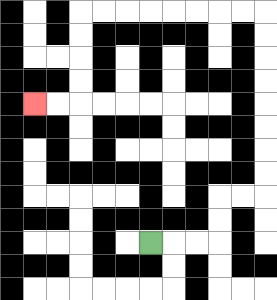{'start': '[6, 10]', 'end': '[1, 4]', 'path_directions': 'R,R,R,U,U,R,R,U,U,U,U,U,U,U,U,L,L,L,L,L,L,L,L,D,D,D,D,L,L', 'path_coordinates': '[[6, 10], [7, 10], [8, 10], [9, 10], [9, 9], [9, 8], [10, 8], [11, 8], [11, 7], [11, 6], [11, 5], [11, 4], [11, 3], [11, 2], [11, 1], [11, 0], [10, 0], [9, 0], [8, 0], [7, 0], [6, 0], [5, 0], [4, 0], [3, 0], [3, 1], [3, 2], [3, 3], [3, 4], [2, 4], [1, 4]]'}